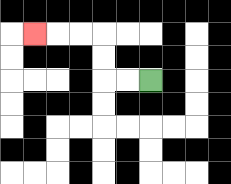{'start': '[6, 3]', 'end': '[1, 1]', 'path_directions': 'L,L,U,U,L,L,L', 'path_coordinates': '[[6, 3], [5, 3], [4, 3], [4, 2], [4, 1], [3, 1], [2, 1], [1, 1]]'}